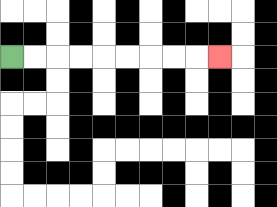{'start': '[0, 2]', 'end': '[9, 2]', 'path_directions': 'R,R,R,R,R,R,R,R,R', 'path_coordinates': '[[0, 2], [1, 2], [2, 2], [3, 2], [4, 2], [5, 2], [6, 2], [7, 2], [8, 2], [9, 2]]'}